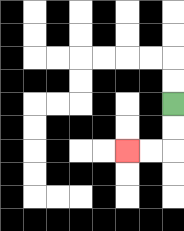{'start': '[7, 4]', 'end': '[5, 6]', 'path_directions': 'D,D,L,L', 'path_coordinates': '[[7, 4], [7, 5], [7, 6], [6, 6], [5, 6]]'}